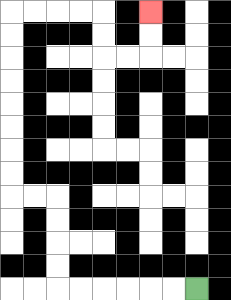{'start': '[8, 12]', 'end': '[6, 0]', 'path_directions': 'L,L,L,L,L,L,U,U,U,U,L,L,U,U,U,U,U,U,U,U,R,R,R,R,D,D,R,R,U,U', 'path_coordinates': '[[8, 12], [7, 12], [6, 12], [5, 12], [4, 12], [3, 12], [2, 12], [2, 11], [2, 10], [2, 9], [2, 8], [1, 8], [0, 8], [0, 7], [0, 6], [0, 5], [0, 4], [0, 3], [0, 2], [0, 1], [0, 0], [1, 0], [2, 0], [3, 0], [4, 0], [4, 1], [4, 2], [5, 2], [6, 2], [6, 1], [6, 0]]'}